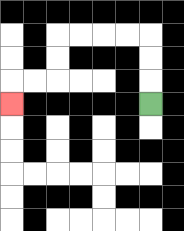{'start': '[6, 4]', 'end': '[0, 4]', 'path_directions': 'U,U,U,L,L,L,L,D,D,L,L,D', 'path_coordinates': '[[6, 4], [6, 3], [6, 2], [6, 1], [5, 1], [4, 1], [3, 1], [2, 1], [2, 2], [2, 3], [1, 3], [0, 3], [0, 4]]'}